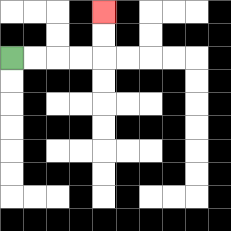{'start': '[0, 2]', 'end': '[4, 0]', 'path_directions': 'R,R,R,R,U,U', 'path_coordinates': '[[0, 2], [1, 2], [2, 2], [3, 2], [4, 2], [4, 1], [4, 0]]'}